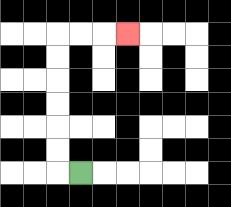{'start': '[3, 7]', 'end': '[5, 1]', 'path_directions': 'L,U,U,U,U,U,U,R,R,R', 'path_coordinates': '[[3, 7], [2, 7], [2, 6], [2, 5], [2, 4], [2, 3], [2, 2], [2, 1], [3, 1], [4, 1], [5, 1]]'}